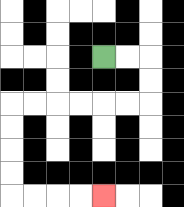{'start': '[4, 2]', 'end': '[4, 8]', 'path_directions': 'R,R,D,D,L,L,L,L,L,L,D,D,D,D,R,R,R,R', 'path_coordinates': '[[4, 2], [5, 2], [6, 2], [6, 3], [6, 4], [5, 4], [4, 4], [3, 4], [2, 4], [1, 4], [0, 4], [0, 5], [0, 6], [0, 7], [0, 8], [1, 8], [2, 8], [3, 8], [4, 8]]'}